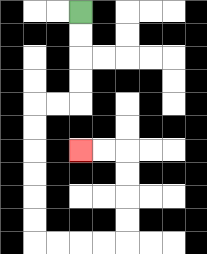{'start': '[3, 0]', 'end': '[3, 6]', 'path_directions': 'D,D,D,D,L,L,D,D,D,D,D,D,R,R,R,R,U,U,U,U,L,L', 'path_coordinates': '[[3, 0], [3, 1], [3, 2], [3, 3], [3, 4], [2, 4], [1, 4], [1, 5], [1, 6], [1, 7], [1, 8], [1, 9], [1, 10], [2, 10], [3, 10], [4, 10], [5, 10], [5, 9], [5, 8], [5, 7], [5, 6], [4, 6], [3, 6]]'}